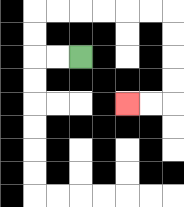{'start': '[3, 2]', 'end': '[5, 4]', 'path_directions': 'L,L,U,U,R,R,R,R,R,R,D,D,D,D,L,L', 'path_coordinates': '[[3, 2], [2, 2], [1, 2], [1, 1], [1, 0], [2, 0], [3, 0], [4, 0], [5, 0], [6, 0], [7, 0], [7, 1], [7, 2], [7, 3], [7, 4], [6, 4], [5, 4]]'}